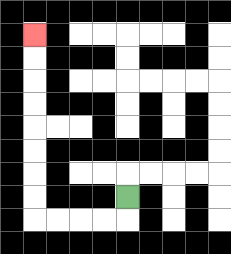{'start': '[5, 8]', 'end': '[1, 1]', 'path_directions': 'D,L,L,L,L,U,U,U,U,U,U,U,U', 'path_coordinates': '[[5, 8], [5, 9], [4, 9], [3, 9], [2, 9], [1, 9], [1, 8], [1, 7], [1, 6], [1, 5], [1, 4], [1, 3], [1, 2], [1, 1]]'}